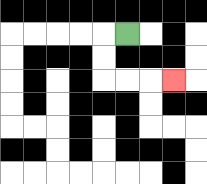{'start': '[5, 1]', 'end': '[7, 3]', 'path_directions': 'L,D,D,R,R,R', 'path_coordinates': '[[5, 1], [4, 1], [4, 2], [4, 3], [5, 3], [6, 3], [7, 3]]'}